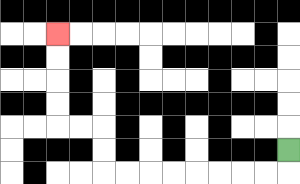{'start': '[12, 6]', 'end': '[2, 1]', 'path_directions': 'D,L,L,L,L,L,L,L,L,U,U,L,L,U,U,U,U', 'path_coordinates': '[[12, 6], [12, 7], [11, 7], [10, 7], [9, 7], [8, 7], [7, 7], [6, 7], [5, 7], [4, 7], [4, 6], [4, 5], [3, 5], [2, 5], [2, 4], [2, 3], [2, 2], [2, 1]]'}